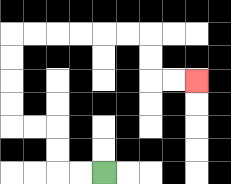{'start': '[4, 7]', 'end': '[8, 3]', 'path_directions': 'L,L,U,U,L,L,U,U,U,U,R,R,R,R,R,R,D,D,R,R', 'path_coordinates': '[[4, 7], [3, 7], [2, 7], [2, 6], [2, 5], [1, 5], [0, 5], [0, 4], [0, 3], [0, 2], [0, 1], [1, 1], [2, 1], [3, 1], [4, 1], [5, 1], [6, 1], [6, 2], [6, 3], [7, 3], [8, 3]]'}